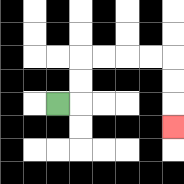{'start': '[2, 4]', 'end': '[7, 5]', 'path_directions': 'R,U,U,R,R,R,R,D,D,D', 'path_coordinates': '[[2, 4], [3, 4], [3, 3], [3, 2], [4, 2], [5, 2], [6, 2], [7, 2], [7, 3], [7, 4], [7, 5]]'}